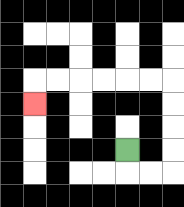{'start': '[5, 6]', 'end': '[1, 4]', 'path_directions': 'D,R,R,U,U,U,U,L,L,L,L,L,L,D', 'path_coordinates': '[[5, 6], [5, 7], [6, 7], [7, 7], [7, 6], [7, 5], [7, 4], [7, 3], [6, 3], [5, 3], [4, 3], [3, 3], [2, 3], [1, 3], [1, 4]]'}